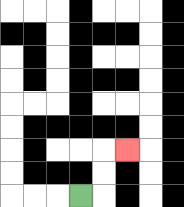{'start': '[3, 8]', 'end': '[5, 6]', 'path_directions': 'R,U,U,R', 'path_coordinates': '[[3, 8], [4, 8], [4, 7], [4, 6], [5, 6]]'}